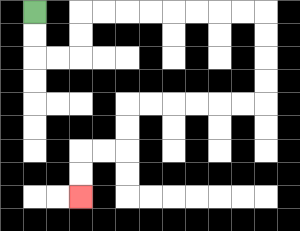{'start': '[1, 0]', 'end': '[3, 8]', 'path_directions': 'D,D,R,R,U,U,R,R,R,R,R,R,R,R,D,D,D,D,L,L,L,L,L,L,D,D,L,L,D,D', 'path_coordinates': '[[1, 0], [1, 1], [1, 2], [2, 2], [3, 2], [3, 1], [3, 0], [4, 0], [5, 0], [6, 0], [7, 0], [8, 0], [9, 0], [10, 0], [11, 0], [11, 1], [11, 2], [11, 3], [11, 4], [10, 4], [9, 4], [8, 4], [7, 4], [6, 4], [5, 4], [5, 5], [5, 6], [4, 6], [3, 6], [3, 7], [3, 8]]'}